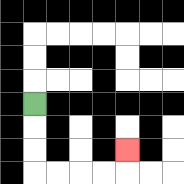{'start': '[1, 4]', 'end': '[5, 6]', 'path_directions': 'D,D,D,R,R,R,R,U', 'path_coordinates': '[[1, 4], [1, 5], [1, 6], [1, 7], [2, 7], [3, 7], [4, 7], [5, 7], [5, 6]]'}